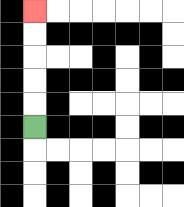{'start': '[1, 5]', 'end': '[1, 0]', 'path_directions': 'U,U,U,U,U', 'path_coordinates': '[[1, 5], [1, 4], [1, 3], [1, 2], [1, 1], [1, 0]]'}